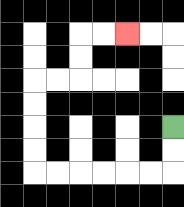{'start': '[7, 5]', 'end': '[5, 1]', 'path_directions': 'D,D,L,L,L,L,L,L,U,U,U,U,R,R,U,U,R,R', 'path_coordinates': '[[7, 5], [7, 6], [7, 7], [6, 7], [5, 7], [4, 7], [3, 7], [2, 7], [1, 7], [1, 6], [1, 5], [1, 4], [1, 3], [2, 3], [3, 3], [3, 2], [3, 1], [4, 1], [5, 1]]'}